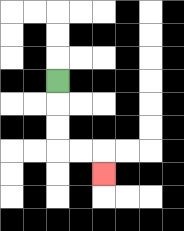{'start': '[2, 3]', 'end': '[4, 7]', 'path_directions': 'D,D,D,R,R,D', 'path_coordinates': '[[2, 3], [2, 4], [2, 5], [2, 6], [3, 6], [4, 6], [4, 7]]'}